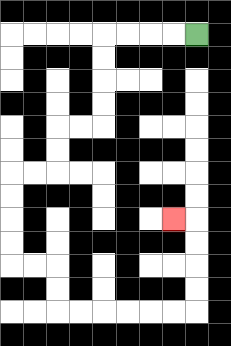{'start': '[8, 1]', 'end': '[7, 9]', 'path_directions': 'L,L,L,L,D,D,D,D,L,L,D,D,L,L,D,D,D,D,R,R,D,D,R,R,R,R,R,R,U,U,U,U,L', 'path_coordinates': '[[8, 1], [7, 1], [6, 1], [5, 1], [4, 1], [4, 2], [4, 3], [4, 4], [4, 5], [3, 5], [2, 5], [2, 6], [2, 7], [1, 7], [0, 7], [0, 8], [0, 9], [0, 10], [0, 11], [1, 11], [2, 11], [2, 12], [2, 13], [3, 13], [4, 13], [5, 13], [6, 13], [7, 13], [8, 13], [8, 12], [8, 11], [8, 10], [8, 9], [7, 9]]'}